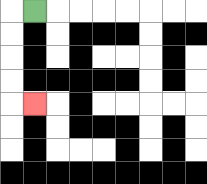{'start': '[1, 0]', 'end': '[1, 4]', 'path_directions': 'L,D,D,D,D,R', 'path_coordinates': '[[1, 0], [0, 0], [0, 1], [0, 2], [0, 3], [0, 4], [1, 4]]'}